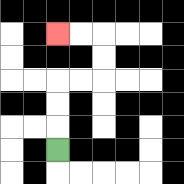{'start': '[2, 6]', 'end': '[2, 1]', 'path_directions': 'U,U,U,R,R,U,U,L,L', 'path_coordinates': '[[2, 6], [2, 5], [2, 4], [2, 3], [3, 3], [4, 3], [4, 2], [4, 1], [3, 1], [2, 1]]'}